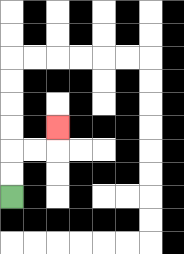{'start': '[0, 8]', 'end': '[2, 5]', 'path_directions': 'U,U,R,R,U', 'path_coordinates': '[[0, 8], [0, 7], [0, 6], [1, 6], [2, 6], [2, 5]]'}